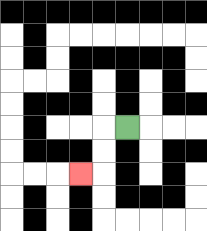{'start': '[5, 5]', 'end': '[3, 7]', 'path_directions': 'L,D,D,L', 'path_coordinates': '[[5, 5], [4, 5], [4, 6], [4, 7], [3, 7]]'}